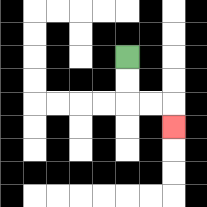{'start': '[5, 2]', 'end': '[7, 5]', 'path_directions': 'D,D,R,R,D', 'path_coordinates': '[[5, 2], [5, 3], [5, 4], [6, 4], [7, 4], [7, 5]]'}